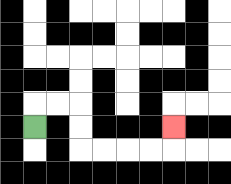{'start': '[1, 5]', 'end': '[7, 5]', 'path_directions': 'U,R,R,D,D,R,R,R,R,U', 'path_coordinates': '[[1, 5], [1, 4], [2, 4], [3, 4], [3, 5], [3, 6], [4, 6], [5, 6], [6, 6], [7, 6], [7, 5]]'}